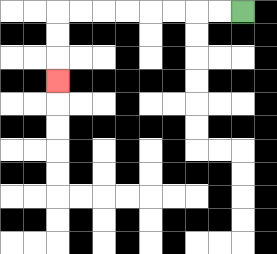{'start': '[10, 0]', 'end': '[2, 3]', 'path_directions': 'L,L,L,L,L,L,L,L,D,D,D', 'path_coordinates': '[[10, 0], [9, 0], [8, 0], [7, 0], [6, 0], [5, 0], [4, 0], [3, 0], [2, 0], [2, 1], [2, 2], [2, 3]]'}